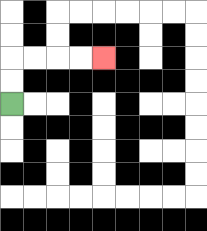{'start': '[0, 4]', 'end': '[4, 2]', 'path_directions': 'U,U,R,R,R,R', 'path_coordinates': '[[0, 4], [0, 3], [0, 2], [1, 2], [2, 2], [3, 2], [4, 2]]'}